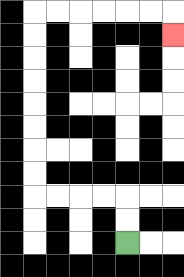{'start': '[5, 10]', 'end': '[7, 1]', 'path_directions': 'U,U,L,L,L,L,U,U,U,U,U,U,U,U,R,R,R,R,R,R,D', 'path_coordinates': '[[5, 10], [5, 9], [5, 8], [4, 8], [3, 8], [2, 8], [1, 8], [1, 7], [1, 6], [1, 5], [1, 4], [1, 3], [1, 2], [1, 1], [1, 0], [2, 0], [3, 0], [4, 0], [5, 0], [6, 0], [7, 0], [7, 1]]'}